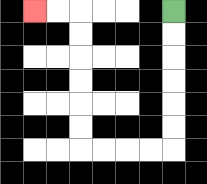{'start': '[7, 0]', 'end': '[1, 0]', 'path_directions': 'D,D,D,D,D,D,L,L,L,L,U,U,U,U,U,U,L,L', 'path_coordinates': '[[7, 0], [7, 1], [7, 2], [7, 3], [7, 4], [7, 5], [7, 6], [6, 6], [5, 6], [4, 6], [3, 6], [3, 5], [3, 4], [3, 3], [3, 2], [3, 1], [3, 0], [2, 0], [1, 0]]'}